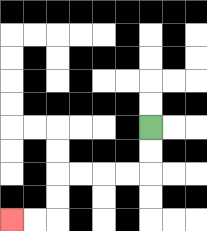{'start': '[6, 5]', 'end': '[0, 9]', 'path_directions': 'D,D,L,L,L,L,D,D,L,L', 'path_coordinates': '[[6, 5], [6, 6], [6, 7], [5, 7], [4, 7], [3, 7], [2, 7], [2, 8], [2, 9], [1, 9], [0, 9]]'}